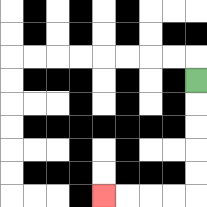{'start': '[8, 3]', 'end': '[4, 8]', 'path_directions': 'D,D,D,D,D,L,L,L,L', 'path_coordinates': '[[8, 3], [8, 4], [8, 5], [8, 6], [8, 7], [8, 8], [7, 8], [6, 8], [5, 8], [4, 8]]'}